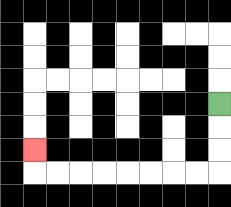{'start': '[9, 4]', 'end': '[1, 6]', 'path_directions': 'D,D,D,L,L,L,L,L,L,L,L,U', 'path_coordinates': '[[9, 4], [9, 5], [9, 6], [9, 7], [8, 7], [7, 7], [6, 7], [5, 7], [4, 7], [3, 7], [2, 7], [1, 7], [1, 6]]'}